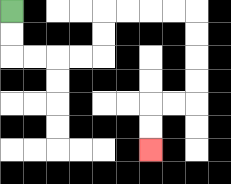{'start': '[0, 0]', 'end': '[6, 6]', 'path_directions': 'D,D,R,R,R,R,U,U,R,R,R,R,D,D,D,D,L,L,D,D', 'path_coordinates': '[[0, 0], [0, 1], [0, 2], [1, 2], [2, 2], [3, 2], [4, 2], [4, 1], [4, 0], [5, 0], [6, 0], [7, 0], [8, 0], [8, 1], [8, 2], [8, 3], [8, 4], [7, 4], [6, 4], [6, 5], [6, 6]]'}